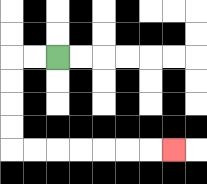{'start': '[2, 2]', 'end': '[7, 6]', 'path_directions': 'L,L,D,D,D,D,R,R,R,R,R,R,R', 'path_coordinates': '[[2, 2], [1, 2], [0, 2], [0, 3], [0, 4], [0, 5], [0, 6], [1, 6], [2, 6], [3, 6], [4, 6], [5, 6], [6, 6], [7, 6]]'}